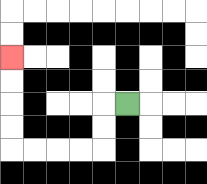{'start': '[5, 4]', 'end': '[0, 2]', 'path_directions': 'L,D,D,L,L,L,L,U,U,U,U', 'path_coordinates': '[[5, 4], [4, 4], [4, 5], [4, 6], [3, 6], [2, 6], [1, 6], [0, 6], [0, 5], [0, 4], [0, 3], [0, 2]]'}